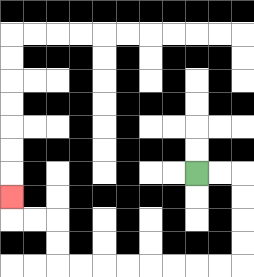{'start': '[8, 7]', 'end': '[0, 8]', 'path_directions': 'R,R,D,D,D,D,L,L,L,L,L,L,L,L,U,U,L,L,U', 'path_coordinates': '[[8, 7], [9, 7], [10, 7], [10, 8], [10, 9], [10, 10], [10, 11], [9, 11], [8, 11], [7, 11], [6, 11], [5, 11], [4, 11], [3, 11], [2, 11], [2, 10], [2, 9], [1, 9], [0, 9], [0, 8]]'}